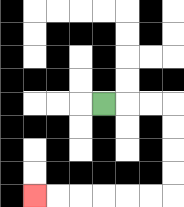{'start': '[4, 4]', 'end': '[1, 8]', 'path_directions': 'R,R,R,D,D,D,D,L,L,L,L,L,L', 'path_coordinates': '[[4, 4], [5, 4], [6, 4], [7, 4], [7, 5], [7, 6], [7, 7], [7, 8], [6, 8], [5, 8], [4, 8], [3, 8], [2, 8], [1, 8]]'}